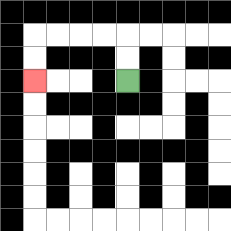{'start': '[5, 3]', 'end': '[1, 3]', 'path_directions': 'U,U,L,L,L,L,D,D', 'path_coordinates': '[[5, 3], [5, 2], [5, 1], [4, 1], [3, 1], [2, 1], [1, 1], [1, 2], [1, 3]]'}